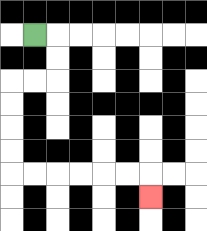{'start': '[1, 1]', 'end': '[6, 8]', 'path_directions': 'R,D,D,L,L,D,D,D,D,R,R,R,R,R,R,D', 'path_coordinates': '[[1, 1], [2, 1], [2, 2], [2, 3], [1, 3], [0, 3], [0, 4], [0, 5], [0, 6], [0, 7], [1, 7], [2, 7], [3, 7], [4, 7], [5, 7], [6, 7], [6, 8]]'}